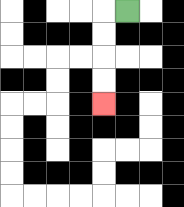{'start': '[5, 0]', 'end': '[4, 4]', 'path_directions': 'L,D,D,D,D', 'path_coordinates': '[[5, 0], [4, 0], [4, 1], [4, 2], [4, 3], [4, 4]]'}